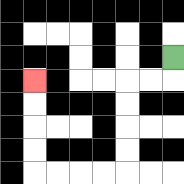{'start': '[7, 2]', 'end': '[1, 3]', 'path_directions': 'D,L,L,D,D,D,D,L,L,L,L,U,U,U,U', 'path_coordinates': '[[7, 2], [7, 3], [6, 3], [5, 3], [5, 4], [5, 5], [5, 6], [5, 7], [4, 7], [3, 7], [2, 7], [1, 7], [1, 6], [1, 5], [1, 4], [1, 3]]'}